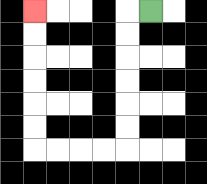{'start': '[6, 0]', 'end': '[1, 0]', 'path_directions': 'L,D,D,D,D,D,D,L,L,L,L,U,U,U,U,U,U', 'path_coordinates': '[[6, 0], [5, 0], [5, 1], [5, 2], [5, 3], [5, 4], [5, 5], [5, 6], [4, 6], [3, 6], [2, 6], [1, 6], [1, 5], [1, 4], [1, 3], [1, 2], [1, 1], [1, 0]]'}